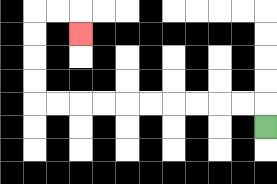{'start': '[11, 5]', 'end': '[3, 1]', 'path_directions': 'U,L,L,L,L,L,L,L,L,L,L,U,U,U,U,R,R,D', 'path_coordinates': '[[11, 5], [11, 4], [10, 4], [9, 4], [8, 4], [7, 4], [6, 4], [5, 4], [4, 4], [3, 4], [2, 4], [1, 4], [1, 3], [1, 2], [1, 1], [1, 0], [2, 0], [3, 0], [3, 1]]'}